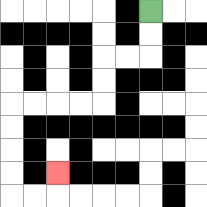{'start': '[6, 0]', 'end': '[2, 7]', 'path_directions': 'D,D,L,L,D,D,L,L,L,L,D,D,D,D,R,R,U', 'path_coordinates': '[[6, 0], [6, 1], [6, 2], [5, 2], [4, 2], [4, 3], [4, 4], [3, 4], [2, 4], [1, 4], [0, 4], [0, 5], [0, 6], [0, 7], [0, 8], [1, 8], [2, 8], [2, 7]]'}